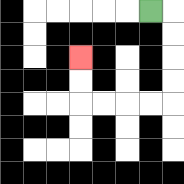{'start': '[6, 0]', 'end': '[3, 2]', 'path_directions': 'R,D,D,D,D,L,L,L,L,U,U', 'path_coordinates': '[[6, 0], [7, 0], [7, 1], [7, 2], [7, 3], [7, 4], [6, 4], [5, 4], [4, 4], [3, 4], [3, 3], [3, 2]]'}